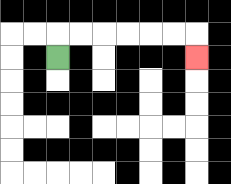{'start': '[2, 2]', 'end': '[8, 2]', 'path_directions': 'U,R,R,R,R,R,R,D', 'path_coordinates': '[[2, 2], [2, 1], [3, 1], [4, 1], [5, 1], [6, 1], [7, 1], [8, 1], [8, 2]]'}